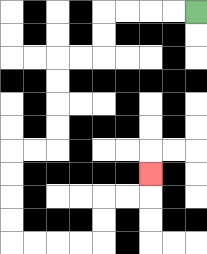{'start': '[8, 0]', 'end': '[6, 7]', 'path_directions': 'L,L,L,L,D,D,L,L,D,D,D,D,L,L,D,D,D,D,R,R,R,R,U,U,R,R,U', 'path_coordinates': '[[8, 0], [7, 0], [6, 0], [5, 0], [4, 0], [4, 1], [4, 2], [3, 2], [2, 2], [2, 3], [2, 4], [2, 5], [2, 6], [1, 6], [0, 6], [0, 7], [0, 8], [0, 9], [0, 10], [1, 10], [2, 10], [3, 10], [4, 10], [4, 9], [4, 8], [5, 8], [6, 8], [6, 7]]'}